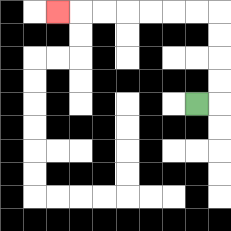{'start': '[8, 4]', 'end': '[2, 0]', 'path_directions': 'R,U,U,U,U,L,L,L,L,L,L,L', 'path_coordinates': '[[8, 4], [9, 4], [9, 3], [9, 2], [9, 1], [9, 0], [8, 0], [7, 0], [6, 0], [5, 0], [4, 0], [3, 0], [2, 0]]'}